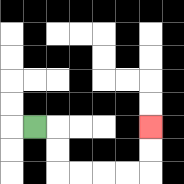{'start': '[1, 5]', 'end': '[6, 5]', 'path_directions': 'R,D,D,R,R,R,R,U,U', 'path_coordinates': '[[1, 5], [2, 5], [2, 6], [2, 7], [3, 7], [4, 7], [5, 7], [6, 7], [6, 6], [6, 5]]'}